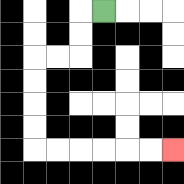{'start': '[4, 0]', 'end': '[7, 6]', 'path_directions': 'L,D,D,L,L,D,D,D,D,R,R,R,R,R,R', 'path_coordinates': '[[4, 0], [3, 0], [3, 1], [3, 2], [2, 2], [1, 2], [1, 3], [1, 4], [1, 5], [1, 6], [2, 6], [3, 6], [4, 6], [5, 6], [6, 6], [7, 6]]'}